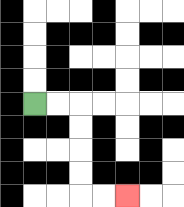{'start': '[1, 4]', 'end': '[5, 8]', 'path_directions': 'R,R,D,D,D,D,R,R', 'path_coordinates': '[[1, 4], [2, 4], [3, 4], [3, 5], [3, 6], [3, 7], [3, 8], [4, 8], [5, 8]]'}